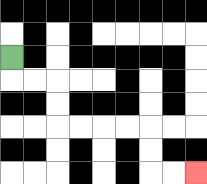{'start': '[0, 2]', 'end': '[8, 7]', 'path_directions': 'D,R,R,D,D,R,R,R,R,D,D,R,R', 'path_coordinates': '[[0, 2], [0, 3], [1, 3], [2, 3], [2, 4], [2, 5], [3, 5], [4, 5], [5, 5], [6, 5], [6, 6], [6, 7], [7, 7], [8, 7]]'}